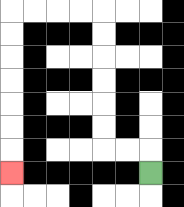{'start': '[6, 7]', 'end': '[0, 7]', 'path_directions': 'U,L,L,U,U,U,U,U,U,L,L,L,L,D,D,D,D,D,D,D', 'path_coordinates': '[[6, 7], [6, 6], [5, 6], [4, 6], [4, 5], [4, 4], [4, 3], [4, 2], [4, 1], [4, 0], [3, 0], [2, 0], [1, 0], [0, 0], [0, 1], [0, 2], [0, 3], [0, 4], [0, 5], [0, 6], [0, 7]]'}